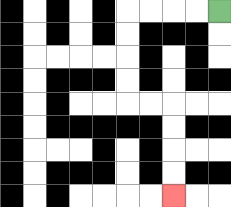{'start': '[9, 0]', 'end': '[7, 8]', 'path_directions': 'L,L,L,L,D,D,D,D,R,R,D,D,D,D', 'path_coordinates': '[[9, 0], [8, 0], [7, 0], [6, 0], [5, 0], [5, 1], [5, 2], [5, 3], [5, 4], [6, 4], [7, 4], [7, 5], [7, 6], [7, 7], [7, 8]]'}